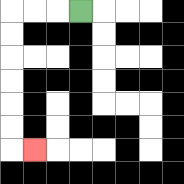{'start': '[3, 0]', 'end': '[1, 6]', 'path_directions': 'L,L,L,D,D,D,D,D,D,R', 'path_coordinates': '[[3, 0], [2, 0], [1, 0], [0, 0], [0, 1], [0, 2], [0, 3], [0, 4], [0, 5], [0, 6], [1, 6]]'}